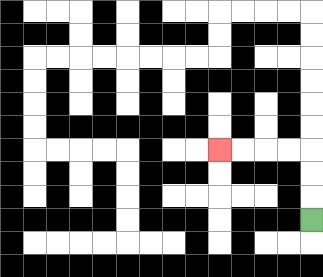{'start': '[13, 9]', 'end': '[9, 6]', 'path_directions': 'U,U,U,L,L,L,L', 'path_coordinates': '[[13, 9], [13, 8], [13, 7], [13, 6], [12, 6], [11, 6], [10, 6], [9, 6]]'}